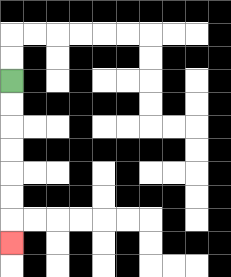{'start': '[0, 3]', 'end': '[0, 10]', 'path_directions': 'D,D,D,D,D,D,D', 'path_coordinates': '[[0, 3], [0, 4], [0, 5], [0, 6], [0, 7], [0, 8], [0, 9], [0, 10]]'}